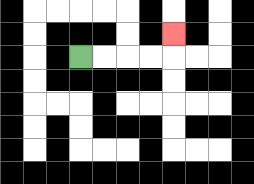{'start': '[3, 2]', 'end': '[7, 1]', 'path_directions': 'R,R,R,R,U', 'path_coordinates': '[[3, 2], [4, 2], [5, 2], [6, 2], [7, 2], [7, 1]]'}